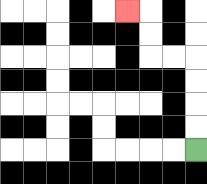{'start': '[8, 6]', 'end': '[5, 0]', 'path_directions': 'U,U,U,U,L,L,U,U,L', 'path_coordinates': '[[8, 6], [8, 5], [8, 4], [8, 3], [8, 2], [7, 2], [6, 2], [6, 1], [6, 0], [5, 0]]'}